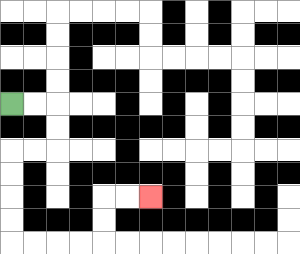{'start': '[0, 4]', 'end': '[6, 8]', 'path_directions': 'R,R,D,D,L,L,D,D,D,D,R,R,R,R,U,U,R,R', 'path_coordinates': '[[0, 4], [1, 4], [2, 4], [2, 5], [2, 6], [1, 6], [0, 6], [0, 7], [0, 8], [0, 9], [0, 10], [1, 10], [2, 10], [3, 10], [4, 10], [4, 9], [4, 8], [5, 8], [6, 8]]'}